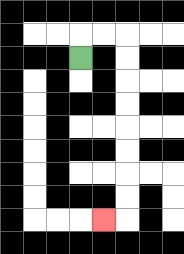{'start': '[3, 2]', 'end': '[4, 9]', 'path_directions': 'U,R,R,D,D,D,D,D,D,D,D,L', 'path_coordinates': '[[3, 2], [3, 1], [4, 1], [5, 1], [5, 2], [5, 3], [5, 4], [5, 5], [5, 6], [5, 7], [5, 8], [5, 9], [4, 9]]'}